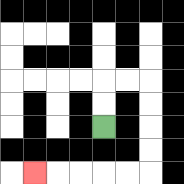{'start': '[4, 5]', 'end': '[1, 7]', 'path_directions': 'U,U,R,R,D,D,D,D,L,L,L,L,L', 'path_coordinates': '[[4, 5], [4, 4], [4, 3], [5, 3], [6, 3], [6, 4], [6, 5], [6, 6], [6, 7], [5, 7], [4, 7], [3, 7], [2, 7], [1, 7]]'}